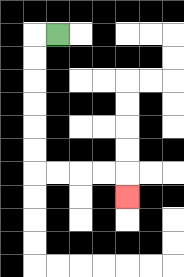{'start': '[2, 1]', 'end': '[5, 8]', 'path_directions': 'L,D,D,D,D,D,D,R,R,R,R,D', 'path_coordinates': '[[2, 1], [1, 1], [1, 2], [1, 3], [1, 4], [1, 5], [1, 6], [1, 7], [2, 7], [3, 7], [4, 7], [5, 7], [5, 8]]'}